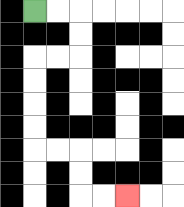{'start': '[1, 0]', 'end': '[5, 8]', 'path_directions': 'R,R,D,D,L,L,D,D,D,D,R,R,D,D,R,R', 'path_coordinates': '[[1, 0], [2, 0], [3, 0], [3, 1], [3, 2], [2, 2], [1, 2], [1, 3], [1, 4], [1, 5], [1, 6], [2, 6], [3, 6], [3, 7], [3, 8], [4, 8], [5, 8]]'}